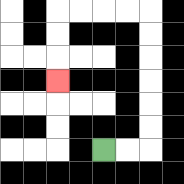{'start': '[4, 6]', 'end': '[2, 3]', 'path_directions': 'R,R,U,U,U,U,U,U,L,L,L,L,D,D,D', 'path_coordinates': '[[4, 6], [5, 6], [6, 6], [6, 5], [6, 4], [6, 3], [6, 2], [6, 1], [6, 0], [5, 0], [4, 0], [3, 0], [2, 0], [2, 1], [2, 2], [2, 3]]'}